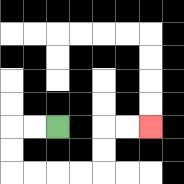{'start': '[2, 5]', 'end': '[6, 5]', 'path_directions': 'L,L,D,D,R,R,R,R,U,U,R,R', 'path_coordinates': '[[2, 5], [1, 5], [0, 5], [0, 6], [0, 7], [1, 7], [2, 7], [3, 7], [4, 7], [4, 6], [4, 5], [5, 5], [6, 5]]'}